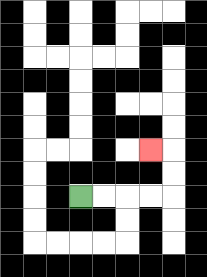{'start': '[3, 8]', 'end': '[6, 6]', 'path_directions': 'R,R,R,R,U,U,L', 'path_coordinates': '[[3, 8], [4, 8], [5, 8], [6, 8], [7, 8], [7, 7], [7, 6], [6, 6]]'}